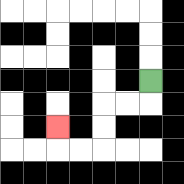{'start': '[6, 3]', 'end': '[2, 5]', 'path_directions': 'D,L,L,D,D,L,L,U', 'path_coordinates': '[[6, 3], [6, 4], [5, 4], [4, 4], [4, 5], [4, 6], [3, 6], [2, 6], [2, 5]]'}